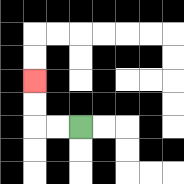{'start': '[3, 5]', 'end': '[1, 3]', 'path_directions': 'L,L,U,U', 'path_coordinates': '[[3, 5], [2, 5], [1, 5], [1, 4], [1, 3]]'}